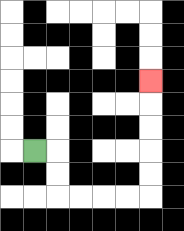{'start': '[1, 6]', 'end': '[6, 3]', 'path_directions': 'R,D,D,R,R,R,R,U,U,U,U,U', 'path_coordinates': '[[1, 6], [2, 6], [2, 7], [2, 8], [3, 8], [4, 8], [5, 8], [6, 8], [6, 7], [6, 6], [6, 5], [6, 4], [6, 3]]'}